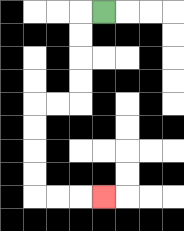{'start': '[4, 0]', 'end': '[4, 8]', 'path_directions': 'L,D,D,D,D,L,L,D,D,D,D,R,R,R', 'path_coordinates': '[[4, 0], [3, 0], [3, 1], [3, 2], [3, 3], [3, 4], [2, 4], [1, 4], [1, 5], [1, 6], [1, 7], [1, 8], [2, 8], [3, 8], [4, 8]]'}